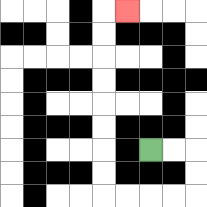{'start': '[6, 6]', 'end': '[5, 0]', 'path_directions': 'R,R,D,D,L,L,L,L,U,U,U,U,U,U,U,U,R', 'path_coordinates': '[[6, 6], [7, 6], [8, 6], [8, 7], [8, 8], [7, 8], [6, 8], [5, 8], [4, 8], [4, 7], [4, 6], [4, 5], [4, 4], [4, 3], [4, 2], [4, 1], [4, 0], [5, 0]]'}